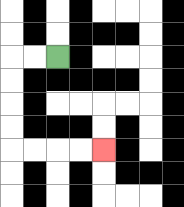{'start': '[2, 2]', 'end': '[4, 6]', 'path_directions': 'L,L,D,D,D,D,R,R,R,R', 'path_coordinates': '[[2, 2], [1, 2], [0, 2], [0, 3], [0, 4], [0, 5], [0, 6], [1, 6], [2, 6], [3, 6], [4, 6]]'}